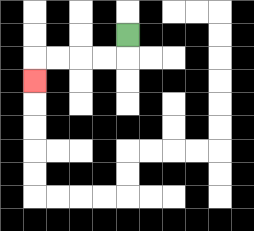{'start': '[5, 1]', 'end': '[1, 3]', 'path_directions': 'D,L,L,L,L,D', 'path_coordinates': '[[5, 1], [5, 2], [4, 2], [3, 2], [2, 2], [1, 2], [1, 3]]'}